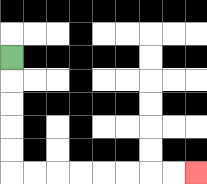{'start': '[0, 2]', 'end': '[8, 7]', 'path_directions': 'D,D,D,D,D,R,R,R,R,R,R,R,R', 'path_coordinates': '[[0, 2], [0, 3], [0, 4], [0, 5], [0, 6], [0, 7], [1, 7], [2, 7], [3, 7], [4, 7], [5, 7], [6, 7], [7, 7], [8, 7]]'}